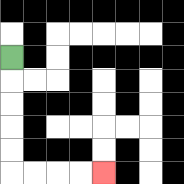{'start': '[0, 2]', 'end': '[4, 7]', 'path_directions': 'D,D,D,D,D,R,R,R,R', 'path_coordinates': '[[0, 2], [0, 3], [0, 4], [0, 5], [0, 6], [0, 7], [1, 7], [2, 7], [3, 7], [4, 7]]'}